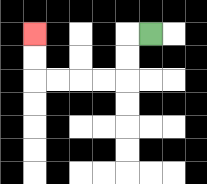{'start': '[6, 1]', 'end': '[1, 1]', 'path_directions': 'L,D,D,L,L,L,L,U,U', 'path_coordinates': '[[6, 1], [5, 1], [5, 2], [5, 3], [4, 3], [3, 3], [2, 3], [1, 3], [1, 2], [1, 1]]'}